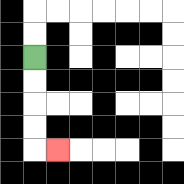{'start': '[1, 2]', 'end': '[2, 6]', 'path_directions': 'D,D,D,D,R', 'path_coordinates': '[[1, 2], [1, 3], [1, 4], [1, 5], [1, 6], [2, 6]]'}